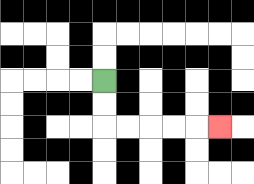{'start': '[4, 3]', 'end': '[9, 5]', 'path_directions': 'D,D,R,R,R,R,R', 'path_coordinates': '[[4, 3], [4, 4], [4, 5], [5, 5], [6, 5], [7, 5], [8, 5], [9, 5]]'}